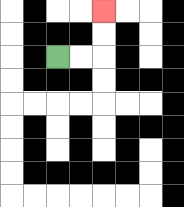{'start': '[2, 2]', 'end': '[4, 0]', 'path_directions': 'R,R,U,U', 'path_coordinates': '[[2, 2], [3, 2], [4, 2], [4, 1], [4, 0]]'}